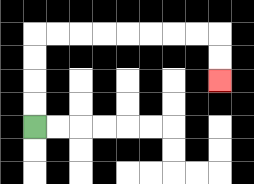{'start': '[1, 5]', 'end': '[9, 3]', 'path_directions': 'U,U,U,U,R,R,R,R,R,R,R,R,D,D', 'path_coordinates': '[[1, 5], [1, 4], [1, 3], [1, 2], [1, 1], [2, 1], [3, 1], [4, 1], [5, 1], [6, 1], [7, 1], [8, 1], [9, 1], [9, 2], [9, 3]]'}